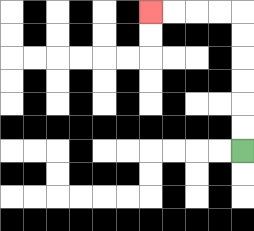{'start': '[10, 6]', 'end': '[6, 0]', 'path_directions': 'U,U,U,U,U,U,L,L,L,L', 'path_coordinates': '[[10, 6], [10, 5], [10, 4], [10, 3], [10, 2], [10, 1], [10, 0], [9, 0], [8, 0], [7, 0], [6, 0]]'}